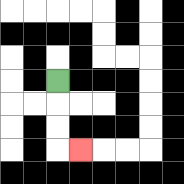{'start': '[2, 3]', 'end': '[3, 6]', 'path_directions': 'D,D,D,R', 'path_coordinates': '[[2, 3], [2, 4], [2, 5], [2, 6], [3, 6]]'}